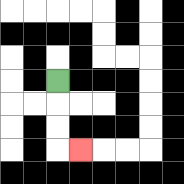{'start': '[2, 3]', 'end': '[3, 6]', 'path_directions': 'D,D,D,R', 'path_coordinates': '[[2, 3], [2, 4], [2, 5], [2, 6], [3, 6]]'}